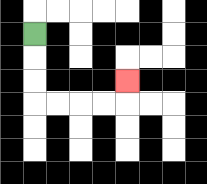{'start': '[1, 1]', 'end': '[5, 3]', 'path_directions': 'D,D,D,R,R,R,R,U', 'path_coordinates': '[[1, 1], [1, 2], [1, 3], [1, 4], [2, 4], [3, 4], [4, 4], [5, 4], [5, 3]]'}